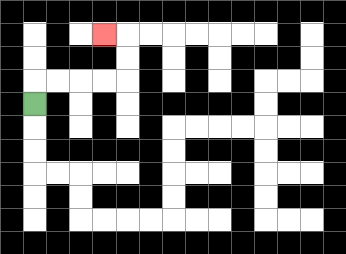{'start': '[1, 4]', 'end': '[4, 1]', 'path_directions': 'U,R,R,R,R,U,U,L', 'path_coordinates': '[[1, 4], [1, 3], [2, 3], [3, 3], [4, 3], [5, 3], [5, 2], [5, 1], [4, 1]]'}